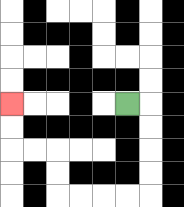{'start': '[5, 4]', 'end': '[0, 4]', 'path_directions': 'R,D,D,D,D,L,L,L,L,U,U,L,L,U,U', 'path_coordinates': '[[5, 4], [6, 4], [6, 5], [6, 6], [6, 7], [6, 8], [5, 8], [4, 8], [3, 8], [2, 8], [2, 7], [2, 6], [1, 6], [0, 6], [0, 5], [0, 4]]'}